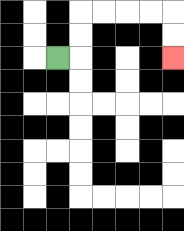{'start': '[2, 2]', 'end': '[7, 2]', 'path_directions': 'R,U,U,R,R,R,R,D,D', 'path_coordinates': '[[2, 2], [3, 2], [3, 1], [3, 0], [4, 0], [5, 0], [6, 0], [7, 0], [7, 1], [7, 2]]'}